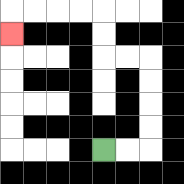{'start': '[4, 6]', 'end': '[0, 1]', 'path_directions': 'R,R,U,U,U,U,L,L,U,U,L,L,L,L,D', 'path_coordinates': '[[4, 6], [5, 6], [6, 6], [6, 5], [6, 4], [6, 3], [6, 2], [5, 2], [4, 2], [4, 1], [4, 0], [3, 0], [2, 0], [1, 0], [0, 0], [0, 1]]'}